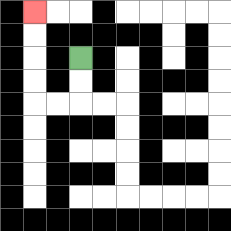{'start': '[3, 2]', 'end': '[1, 0]', 'path_directions': 'D,D,L,L,U,U,U,U', 'path_coordinates': '[[3, 2], [3, 3], [3, 4], [2, 4], [1, 4], [1, 3], [1, 2], [1, 1], [1, 0]]'}